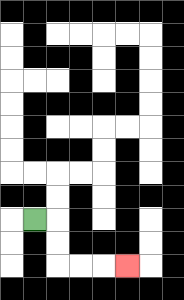{'start': '[1, 9]', 'end': '[5, 11]', 'path_directions': 'R,D,D,R,R,R', 'path_coordinates': '[[1, 9], [2, 9], [2, 10], [2, 11], [3, 11], [4, 11], [5, 11]]'}